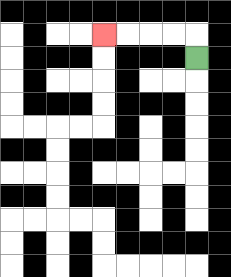{'start': '[8, 2]', 'end': '[4, 1]', 'path_directions': 'U,L,L,L,L', 'path_coordinates': '[[8, 2], [8, 1], [7, 1], [6, 1], [5, 1], [4, 1]]'}